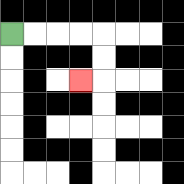{'start': '[0, 1]', 'end': '[3, 3]', 'path_directions': 'R,R,R,R,D,D,L', 'path_coordinates': '[[0, 1], [1, 1], [2, 1], [3, 1], [4, 1], [4, 2], [4, 3], [3, 3]]'}